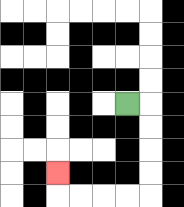{'start': '[5, 4]', 'end': '[2, 7]', 'path_directions': 'R,D,D,D,D,L,L,L,L,U', 'path_coordinates': '[[5, 4], [6, 4], [6, 5], [6, 6], [6, 7], [6, 8], [5, 8], [4, 8], [3, 8], [2, 8], [2, 7]]'}